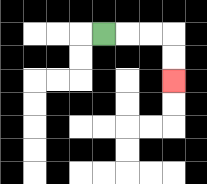{'start': '[4, 1]', 'end': '[7, 3]', 'path_directions': 'R,R,R,D,D', 'path_coordinates': '[[4, 1], [5, 1], [6, 1], [7, 1], [7, 2], [7, 3]]'}